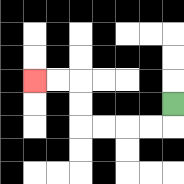{'start': '[7, 4]', 'end': '[1, 3]', 'path_directions': 'D,L,L,L,L,U,U,L,L', 'path_coordinates': '[[7, 4], [7, 5], [6, 5], [5, 5], [4, 5], [3, 5], [3, 4], [3, 3], [2, 3], [1, 3]]'}